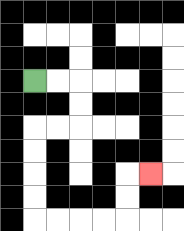{'start': '[1, 3]', 'end': '[6, 7]', 'path_directions': 'R,R,D,D,L,L,D,D,D,D,R,R,R,R,U,U,R', 'path_coordinates': '[[1, 3], [2, 3], [3, 3], [3, 4], [3, 5], [2, 5], [1, 5], [1, 6], [1, 7], [1, 8], [1, 9], [2, 9], [3, 9], [4, 9], [5, 9], [5, 8], [5, 7], [6, 7]]'}